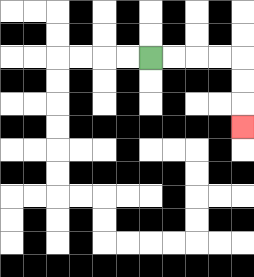{'start': '[6, 2]', 'end': '[10, 5]', 'path_directions': 'R,R,R,R,D,D,D', 'path_coordinates': '[[6, 2], [7, 2], [8, 2], [9, 2], [10, 2], [10, 3], [10, 4], [10, 5]]'}